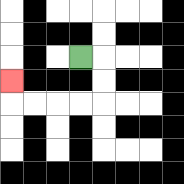{'start': '[3, 2]', 'end': '[0, 3]', 'path_directions': 'R,D,D,L,L,L,L,U', 'path_coordinates': '[[3, 2], [4, 2], [4, 3], [4, 4], [3, 4], [2, 4], [1, 4], [0, 4], [0, 3]]'}